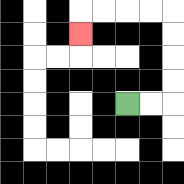{'start': '[5, 4]', 'end': '[3, 1]', 'path_directions': 'R,R,U,U,U,U,L,L,L,L,D', 'path_coordinates': '[[5, 4], [6, 4], [7, 4], [7, 3], [7, 2], [7, 1], [7, 0], [6, 0], [5, 0], [4, 0], [3, 0], [3, 1]]'}